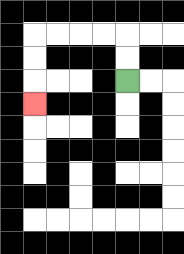{'start': '[5, 3]', 'end': '[1, 4]', 'path_directions': 'U,U,L,L,L,L,D,D,D', 'path_coordinates': '[[5, 3], [5, 2], [5, 1], [4, 1], [3, 1], [2, 1], [1, 1], [1, 2], [1, 3], [1, 4]]'}